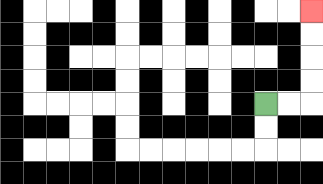{'start': '[11, 4]', 'end': '[13, 0]', 'path_directions': 'R,R,U,U,U,U', 'path_coordinates': '[[11, 4], [12, 4], [13, 4], [13, 3], [13, 2], [13, 1], [13, 0]]'}